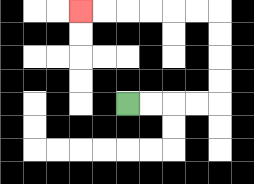{'start': '[5, 4]', 'end': '[3, 0]', 'path_directions': 'R,R,R,R,U,U,U,U,L,L,L,L,L,L', 'path_coordinates': '[[5, 4], [6, 4], [7, 4], [8, 4], [9, 4], [9, 3], [9, 2], [9, 1], [9, 0], [8, 0], [7, 0], [6, 0], [5, 0], [4, 0], [3, 0]]'}